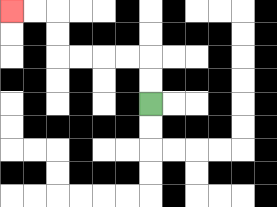{'start': '[6, 4]', 'end': '[0, 0]', 'path_directions': 'U,U,L,L,L,L,U,U,L,L', 'path_coordinates': '[[6, 4], [6, 3], [6, 2], [5, 2], [4, 2], [3, 2], [2, 2], [2, 1], [2, 0], [1, 0], [0, 0]]'}